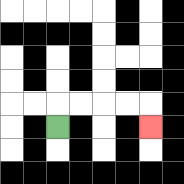{'start': '[2, 5]', 'end': '[6, 5]', 'path_directions': 'U,R,R,R,R,D', 'path_coordinates': '[[2, 5], [2, 4], [3, 4], [4, 4], [5, 4], [6, 4], [6, 5]]'}